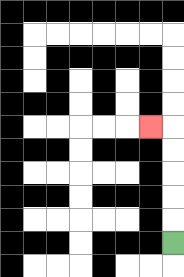{'start': '[7, 10]', 'end': '[6, 5]', 'path_directions': 'U,U,U,U,U,L', 'path_coordinates': '[[7, 10], [7, 9], [7, 8], [7, 7], [7, 6], [7, 5], [6, 5]]'}